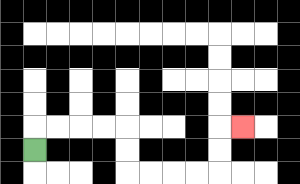{'start': '[1, 6]', 'end': '[10, 5]', 'path_directions': 'U,R,R,R,R,D,D,R,R,R,R,U,U,R', 'path_coordinates': '[[1, 6], [1, 5], [2, 5], [3, 5], [4, 5], [5, 5], [5, 6], [5, 7], [6, 7], [7, 7], [8, 7], [9, 7], [9, 6], [9, 5], [10, 5]]'}